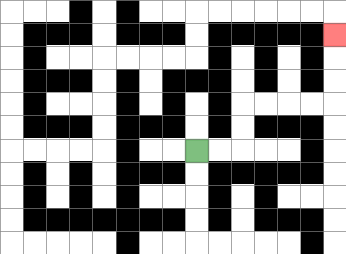{'start': '[8, 6]', 'end': '[14, 1]', 'path_directions': 'R,R,U,U,R,R,R,R,U,U,U', 'path_coordinates': '[[8, 6], [9, 6], [10, 6], [10, 5], [10, 4], [11, 4], [12, 4], [13, 4], [14, 4], [14, 3], [14, 2], [14, 1]]'}